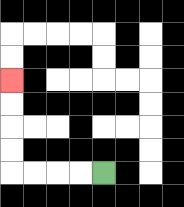{'start': '[4, 7]', 'end': '[0, 3]', 'path_directions': 'L,L,L,L,U,U,U,U', 'path_coordinates': '[[4, 7], [3, 7], [2, 7], [1, 7], [0, 7], [0, 6], [0, 5], [0, 4], [0, 3]]'}